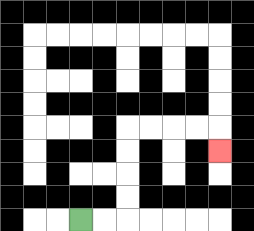{'start': '[3, 9]', 'end': '[9, 6]', 'path_directions': 'R,R,U,U,U,U,R,R,R,R,D', 'path_coordinates': '[[3, 9], [4, 9], [5, 9], [5, 8], [5, 7], [5, 6], [5, 5], [6, 5], [7, 5], [8, 5], [9, 5], [9, 6]]'}